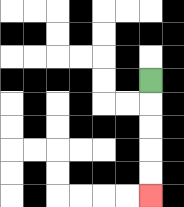{'start': '[6, 3]', 'end': '[6, 8]', 'path_directions': 'D,D,D,D,D', 'path_coordinates': '[[6, 3], [6, 4], [6, 5], [6, 6], [6, 7], [6, 8]]'}